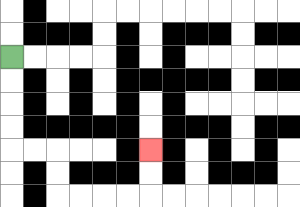{'start': '[0, 2]', 'end': '[6, 6]', 'path_directions': 'D,D,D,D,R,R,D,D,R,R,R,R,U,U', 'path_coordinates': '[[0, 2], [0, 3], [0, 4], [0, 5], [0, 6], [1, 6], [2, 6], [2, 7], [2, 8], [3, 8], [4, 8], [5, 8], [6, 8], [6, 7], [6, 6]]'}